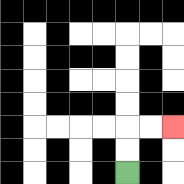{'start': '[5, 7]', 'end': '[7, 5]', 'path_directions': 'U,U,R,R', 'path_coordinates': '[[5, 7], [5, 6], [5, 5], [6, 5], [7, 5]]'}